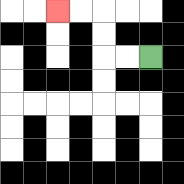{'start': '[6, 2]', 'end': '[2, 0]', 'path_directions': 'L,L,U,U,L,L', 'path_coordinates': '[[6, 2], [5, 2], [4, 2], [4, 1], [4, 0], [3, 0], [2, 0]]'}